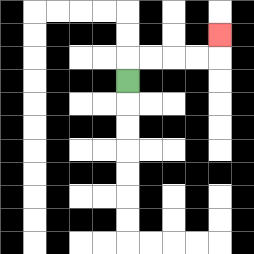{'start': '[5, 3]', 'end': '[9, 1]', 'path_directions': 'U,R,R,R,R,U', 'path_coordinates': '[[5, 3], [5, 2], [6, 2], [7, 2], [8, 2], [9, 2], [9, 1]]'}